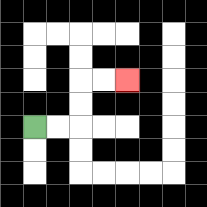{'start': '[1, 5]', 'end': '[5, 3]', 'path_directions': 'R,R,U,U,R,R', 'path_coordinates': '[[1, 5], [2, 5], [3, 5], [3, 4], [3, 3], [4, 3], [5, 3]]'}